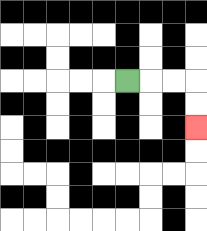{'start': '[5, 3]', 'end': '[8, 5]', 'path_directions': 'R,R,R,D,D', 'path_coordinates': '[[5, 3], [6, 3], [7, 3], [8, 3], [8, 4], [8, 5]]'}